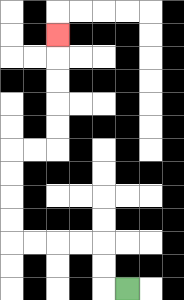{'start': '[5, 12]', 'end': '[2, 1]', 'path_directions': 'L,U,U,L,L,L,L,U,U,U,U,R,R,U,U,U,U,U', 'path_coordinates': '[[5, 12], [4, 12], [4, 11], [4, 10], [3, 10], [2, 10], [1, 10], [0, 10], [0, 9], [0, 8], [0, 7], [0, 6], [1, 6], [2, 6], [2, 5], [2, 4], [2, 3], [2, 2], [2, 1]]'}